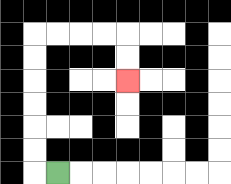{'start': '[2, 7]', 'end': '[5, 3]', 'path_directions': 'L,U,U,U,U,U,U,R,R,R,R,D,D', 'path_coordinates': '[[2, 7], [1, 7], [1, 6], [1, 5], [1, 4], [1, 3], [1, 2], [1, 1], [2, 1], [3, 1], [4, 1], [5, 1], [5, 2], [5, 3]]'}